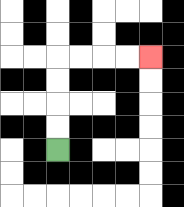{'start': '[2, 6]', 'end': '[6, 2]', 'path_directions': 'U,U,U,U,R,R,R,R', 'path_coordinates': '[[2, 6], [2, 5], [2, 4], [2, 3], [2, 2], [3, 2], [4, 2], [5, 2], [6, 2]]'}